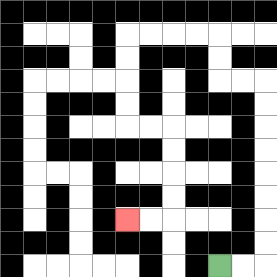{'start': '[9, 11]', 'end': '[5, 9]', 'path_directions': 'R,R,U,U,U,U,U,U,U,U,L,L,U,U,L,L,L,L,D,D,D,D,R,R,D,D,D,D,L,L', 'path_coordinates': '[[9, 11], [10, 11], [11, 11], [11, 10], [11, 9], [11, 8], [11, 7], [11, 6], [11, 5], [11, 4], [11, 3], [10, 3], [9, 3], [9, 2], [9, 1], [8, 1], [7, 1], [6, 1], [5, 1], [5, 2], [5, 3], [5, 4], [5, 5], [6, 5], [7, 5], [7, 6], [7, 7], [7, 8], [7, 9], [6, 9], [5, 9]]'}